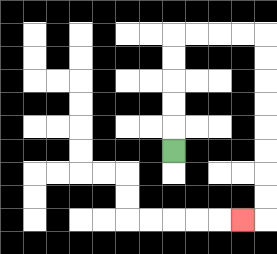{'start': '[7, 6]', 'end': '[10, 9]', 'path_directions': 'U,U,U,U,U,R,R,R,R,D,D,D,D,D,D,D,D,L', 'path_coordinates': '[[7, 6], [7, 5], [7, 4], [7, 3], [7, 2], [7, 1], [8, 1], [9, 1], [10, 1], [11, 1], [11, 2], [11, 3], [11, 4], [11, 5], [11, 6], [11, 7], [11, 8], [11, 9], [10, 9]]'}